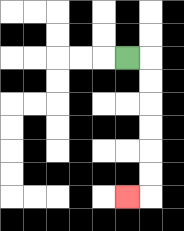{'start': '[5, 2]', 'end': '[5, 8]', 'path_directions': 'R,D,D,D,D,D,D,L', 'path_coordinates': '[[5, 2], [6, 2], [6, 3], [6, 4], [6, 5], [6, 6], [6, 7], [6, 8], [5, 8]]'}